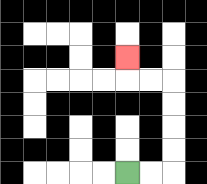{'start': '[5, 7]', 'end': '[5, 2]', 'path_directions': 'R,R,U,U,U,U,L,L,U', 'path_coordinates': '[[5, 7], [6, 7], [7, 7], [7, 6], [7, 5], [7, 4], [7, 3], [6, 3], [5, 3], [5, 2]]'}